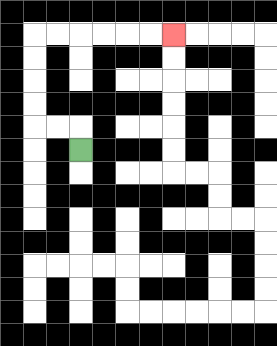{'start': '[3, 6]', 'end': '[7, 1]', 'path_directions': 'U,L,L,U,U,U,U,R,R,R,R,R,R', 'path_coordinates': '[[3, 6], [3, 5], [2, 5], [1, 5], [1, 4], [1, 3], [1, 2], [1, 1], [2, 1], [3, 1], [4, 1], [5, 1], [6, 1], [7, 1]]'}